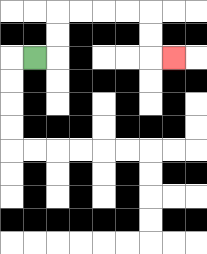{'start': '[1, 2]', 'end': '[7, 2]', 'path_directions': 'R,U,U,R,R,R,R,D,D,R', 'path_coordinates': '[[1, 2], [2, 2], [2, 1], [2, 0], [3, 0], [4, 0], [5, 0], [6, 0], [6, 1], [6, 2], [7, 2]]'}